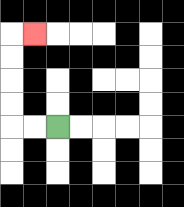{'start': '[2, 5]', 'end': '[1, 1]', 'path_directions': 'L,L,U,U,U,U,R', 'path_coordinates': '[[2, 5], [1, 5], [0, 5], [0, 4], [0, 3], [0, 2], [0, 1], [1, 1]]'}